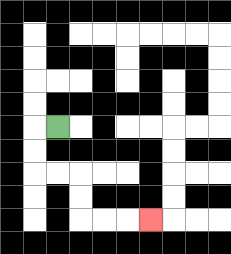{'start': '[2, 5]', 'end': '[6, 9]', 'path_directions': 'L,D,D,R,R,D,D,R,R,R', 'path_coordinates': '[[2, 5], [1, 5], [1, 6], [1, 7], [2, 7], [3, 7], [3, 8], [3, 9], [4, 9], [5, 9], [6, 9]]'}